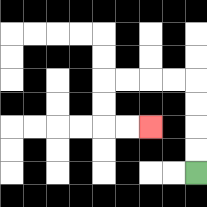{'start': '[8, 7]', 'end': '[6, 5]', 'path_directions': 'U,U,U,U,L,L,L,L,D,D,R,R', 'path_coordinates': '[[8, 7], [8, 6], [8, 5], [8, 4], [8, 3], [7, 3], [6, 3], [5, 3], [4, 3], [4, 4], [4, 5], [5, 5], [6, 5]]'}